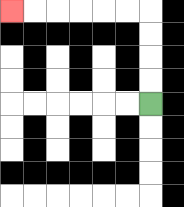{'start': '[6, 4]', 'end': '[0, 0]', 'path_directions': 'U,U,U,U,L,L,L,L,L,L', 'path_coordinates': '[[6, 4], [6, 3], [6, 2], [6, 1], [6, 0], [5, 0], [4, 0], [3, 0], [2, 0], [1, 0], [0, 0]]'}